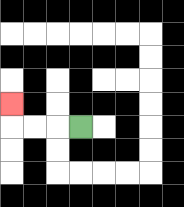{'start': '[3, 5]', 'end': '[0, 4]', 'path_directions': 'L,L,L,U', 'path_coordinates': '[[3, 5], [2, 5], [1, 5], [0, 5], [0, 4]]'}